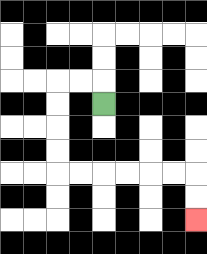{'start': '[4, 4]', 'end': '[8, 9]', 'path_directions': 'U,L,L,D,D,D,D,R,R,R,R,R,R,D,D', 'path_coordinates': '[[4, 4], [4, 3], [3, 3], [2, 3], [2, 4], [2, 5], [2, 6], [2, 7], [3, 7], [4, 7], [5, 7], [6, 7], [7, 7], [8, 7], [8, 8], [8, 9]]'}